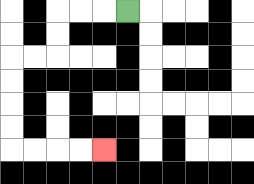{'start': '[5, 0]', 'end': '[4, 6]', 'path_directions': 'L,L,L,D,D,L,L,D,D,D,D,R,R,R,R', 'path_coordinates': '[[5, 0], [4, 0], [3, 0], [2, 0], [2, 1], [2, 2], [1, 2], [0, 2], [0, 3], [0, 4], [0, 5], [0, 6], [1, 6], [2, 6], [3, 6], [4, 6]]'}